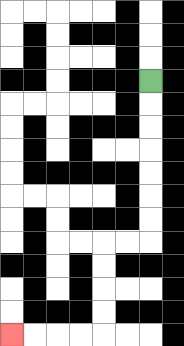{'start': '[6, 3]', 'end': '[0, 14]', 'path_directions': 'D,D,D,D,D,D,D,L,L,D,D,D,D,L,L,L,L', 'path_coordinates': '[[6, 3], [6, 4], [6, 5], [6, 6], [6, 7], [6, 8], [6, 9], [6, 10], [5, 10], [4, 10], [4, 11], [4, 12], [4, 13], [4, 14], [3, 14], [2, 14], [1, 14], [0, 14]]'}